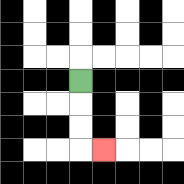{'start': '[3, 3]', 'end': '[4, 6]', 'path_directions': 'D,D,D,R', 'path_coordinates': '[[3, 3], [3, 4], [3, 5], [3, 6], [4, 6]]'}